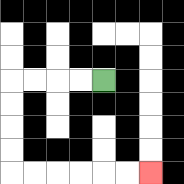{'start': '[4, 3]', 'end': '[6, 7]', 'path_directions': 'L,L,L,L,D,D,D,D,R,R,R,R,R,R', 'path_coordinates': '[[4, 3], [3, 3], [2, 3], [1, 3], [0, 3], [0, 4], [0, 5], [0, 6], [0, 7], [1, 7], [2, 7], [3, 7], [4, 7], [5, 7], [6, 7]]'}